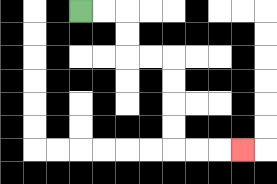{'start': '[3, 0]', 'end': '[10, 6]', 'path_directions': 'R,R,D,D,R,R,D,D,D,D,R,R,R', 'path_coordinates': '[[3, 0], [4, 0], [5, 0], [5, 1], [5, 2], [6, 2], [7, 2], [7, 3], [7, 4], [7, 5], [7, 6], [8, 6], [9, 6], [10, 6]]'}